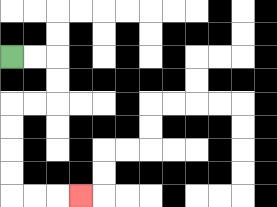{'start': '[0, 2]', 'end': '[3, 8]', 'path_directions': 'R,R,D,D,L,L,D,D,D,D,R,R,R', 'path_coordinates': '[[0, 2], [1, 2], [2, 2], [2, 3], [2, 4], [1, 4], [0, 4], [0, 5], [0, 6], [0, 7], [0, 8], [1, 8], [2, 8], [3, 8]]'}